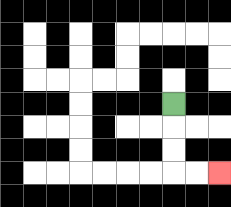{'start': '[7, 4]', 'end': '[9, 7]', 'path_directions': 'D,D,D,R,R', 'path_coordinates': '[[7, 4], [7, 5], [7, 6], [7, 7], [8, 7], [9, 7]]'}